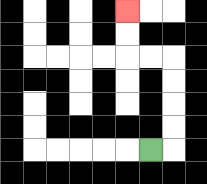{'start': '[6, 6]', 'end': '[5, 0]', 'path_directions': 'R,U,U,U,U,L,L,U,U', 'path_coordinates': '[[6, 6], [7, 6], [7, 5], [7, 4], [7, 3], [7, 2], [6, 2], [5, 2], [5, 1], [5, 0]]'}